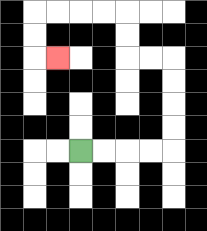{'start': '[3, 6]', 'end': '[2, 2]', 'path_directions': 'R,R,R,R,U,U,U,U,L,L,U,U,L,L,L,L,D,D,R', 'path_coordinates': '[[3, 6], [4, 6], [5, 6], [6, 6], [7, 6], [7, 5], [7, 4], [7, 3], [7, 2], [6, 2], [5, 2], [5, 1], [5, 0], [4, 0], [3, 0], [2, 0], [1, 0], [1, 1], [1, 2], [2, 2]]'}